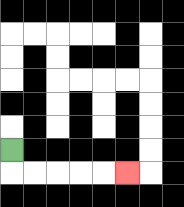{'start': '[0, 6]', 'end': '[5, 7]', 'path_directions': 'D,R,R,R,R,R', 'path_coordinates': '[[0, 6], [0, 7], [1, 7], [2, 7], [3, 7], [4, 7], [5, 7]]'}